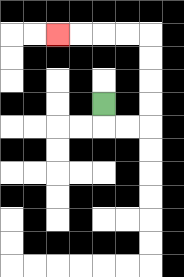{'start': '[4, 4]', 'end': '[2, 1]', 'path_directions': 'D,R,R,U,U,U,U,L,L,L,L', 'path_coordinates': '[[4, 4], [4, 5], [5, 5], [6, 5], [6, 4], [6, 3], [6, 2], [6, 1], [5, 1], [4, 1], [3, 1], [2, 1]]'}